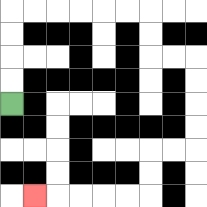{'start': '[0, 4]', 'end': '[1, 8]', 'path_directions': 'U,U,U,U,R,R,R,R,R,R,D,D,R,R,D,D,D,D,L,L,D,D,L,L,L,L,L', 'path_coordinates': '[[0, 4], [0, 3], [0, 2], [0, 1], [0, 0], [1, 0], [2, 0], [3, 0], [4, 0], [5, 0], [6, 0], [6, 1], [6, 2], [7, 2], [8, 2], [8, 3], [8, 4], [8, 5], [8, 6], [7, 6], [6, 6], [6, 7], [6, 8], [5, 8], [4, 8], [3, 8], [2, 8], [1, 8]]'}